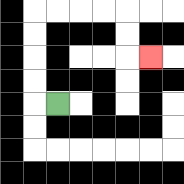{'start': '[2, 4]', 'end': '[6, 2]', 'path_directions': 'L,U,U,U,U,R,R,R,R,D,D,R', 'path_coordinates': '[[2, 4], [1, 4], [1, 3], [1, 2], [1, 1], [1, 0], [2, 0], [3, 0], [4, 0], [5, 0], [5, 1], [5, 2], [6, 2]]'}